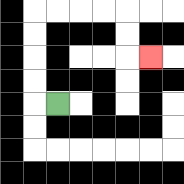{'start': '[2, 4]', 'end': '[6, 2]', 'path_directions': 'L,U,U,U,U,R,R,R,R,D,D,R', 'path_coordinates': '[[2, 4], [1, 4], [1, 3], [1, 2], [1, 1], [1, 0], [2, 0], [3, 0], [4, 0], [5, 0], [5, 1], [5, 2], [6, 2]]'}